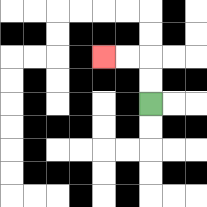{'start': '[6, 4]', 'end': '[4, 2]', 'path_directions': 'U,U,L,L', 'path_coordinates': '[[6, 4], [6, 3], [6, 2], [5, 2], [4, 2]]'}